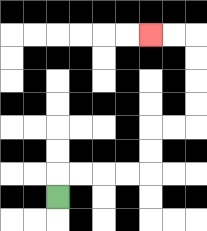{'start': '[2, 8]', 'end': '[6, 1]', 'path_directions': 'U,R,R,R,R,U,U,R,R,U,U,U,U,L,L', 'path_coordinates': '[[2, 8], [2, 7], [3, 7], [4, 7], [5, 7], [6, 7], [6, 6], [6, 5], [7, 5], [8, 5], [8, 4], [8, 3], [8, 2], [8, 1], [7, 1], [6, 1]]'}